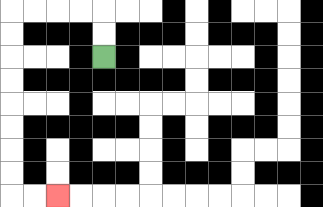{'start': '[4, 2]', 'end': '[2, 8]', 'path_directions': 'U,U,L,L,L,L,D,D,D,D,D,D,D,D,R,R', 'path_coordinates': '[[4, 2], [4, 1], [4, 0], [3, 0], [2, 0], [1, 0], [0, 0], [0, 1], [0, 2], [0, 3], [0, 4], [0, 5], [0, 6], [0, 7], [0, 8], [1, 8], [2, 8]]'}